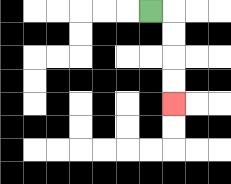{'start': '[6, 0]', 'end': '[7, 4]', 'path_directions': 'R,D,D,D,D', 'path_coordinates': '[[6, 0], [7, 0], [7, 1], [7, 2], [7, 3], [7, 4]]'}